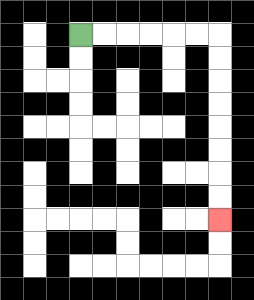{'start': '[3, 1]', 'end': '[9, 9]', 'path_directions': 'R,R,R,R,R,R,D,D,D,D,D,D,D,D', 'path_coordinates': '[[3, 1], [4, 1], [5, 1], [6, 1], [7, 1], [8, 1], [9, 1], [9, 2], [9, 3], [9, 4], [9, 5], [9, 6], [9, 7], [9, 8], [9, 9]]'}